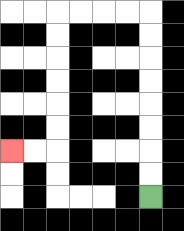{'start': '[6, 8]', 'end': '[0, 6]', 'path_directions': 'U,U,U,U,U,U,U,U,L,L,L,L,D,D,D,D,D,D,L,L', 'path_coordinates': '[[6, 8], [6, 7], [6, 6], [6, 5], [6, 4], [6, 3], [6, 2], [6, 1], [6, 0], [5, 0], [4, 0], [3, 0], [2, 0], [2, 1], [2, 2], [2, 3], [2, 4], [2, 5], [2, 6], [1, 6], [0, 6]]'}